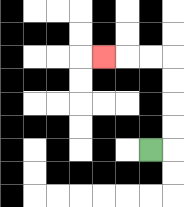{'start': '[6, 6]', 'end': '[4, 2]', 'path_directions': 'R,U,U,U,U,L,L,L', 'path_coordinates': '[[6, 6], [7, 6], [7, 5], [7, 4], [7, 3], [7, 2], [6, 2], [5, 2], [4, 2]]'}